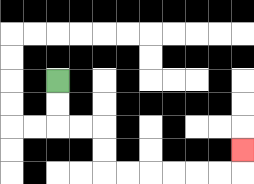{'start': '[2, 3]', 'end': '[10, 6]', 'path_directions': 'D,D,R,R,D,D,R,R,R,R,R,R,U', 'path_coordinates': '[[2, 3], [2, 4], [2, 5], [3, 5], [4, 5], [4, 6], [4, 7], [5, 7], [6, 7], [7, 7], [8, 7], [9, 7], [10, 7], [10, 6]]'}